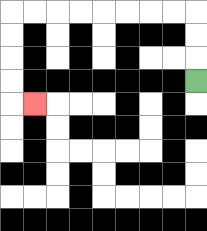{'start': '[8, 3]', 'end': '[1, 4]', 'path_directions': 'U,U,U,L,L,L,L,L,L,L,L,D,D,D,D,R', 'path_coordinates': '[[8, 3], [8, 2], [8, 1], [8, 0], [7, 0], [6, 0], [5, 0], [4, 0], [3, 0], [2, 0], [1, 0], [0, 0], [0, 1], [0, 2], [0, 3], [0, 4], [1, 4]]'}